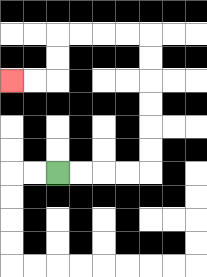{'start': '[2, 7]', 'end': '[0, 3]', 'path_directions': 'R,R,R,R,U,U,U,U,U,U,L,L,L,L,D,D,L,L', 'path_coordinates': '[[2, 7], [3, 7], [4, 7], [5, 7], [6, 7], [6, 6], [6, 5], [6, 4], [6, 3], [6, 2], [6, 1], [5, 1], [4, 1], [3, 1], [2, 1], [2, 2], [2, 3], [1, 3], [0, 3]]'}